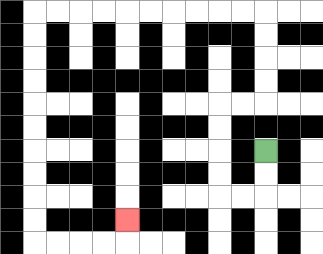{'start': '[11, 6]', 'end': '[5, 9]', 'path_directions': 'D,D,L,L,U,U,U,U,R,R,U,U,U,U,L,L,L,L,L,L,L,L,L,L,D,D,D,D,D,D,D,D,D,D,R,R,R,R,U', 'path_coordinates': '[[11, 6], [11, 7], [11, 8], [10, 8], [9, 8], [9, 7], [9, 6], [9, 5], [9, 4], [10, 4], [11, 4], [11, 3], [11, 2], [11, 1], [11, 0], [10, 0], [9, 0], [8, 0], [7, 0], [6, 0], [5, 0], [4, 0], [3, 0], [2, 0], [1, 0], [1, 1], [1, 2], [1, 3], [1, 4], [1, 5], [1, 6], [1, 7], [1, 8], [1, 9], [1, 10], [2, 10], [3, 10], [4, 10], [5, 10], [5, 9]]'}